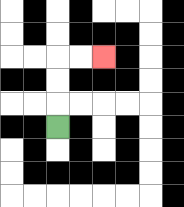{'start': '[2, 5]', 'end': '[4, 2]', 'path_directions': 'U,U,U,R,R', 'path_coordinates': '[[2, 5], [2, 4], [2, 3], [2, 2], [3, 2], [4, 2]]'}